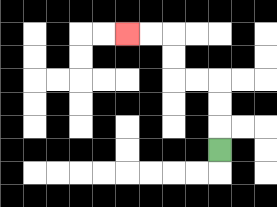{'start': '[9, 6]', 'end': '[5, 1]', 'path_directions': 'U,U,U,L,L,U,U,L,L', 'path_coordinates': '[[9, 6], [9, 5], [9, 4], [9, 3], [8, 3], [7, 3], [7, 2], [7, 1], [6, 1], [5, 1]]'}